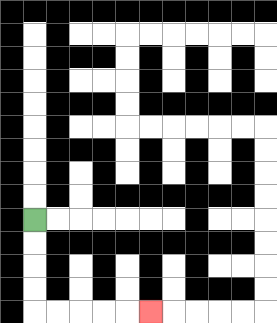{'start': '[1, 9]', 'end': '[6, 13]', 'path_directions': 'D,D,D,D,R,R,R,R,R', 'path_coordinates': '[[1, 9], [1, 10], [1, 11], [1, 12], [1, 13], [2, 13], [3, 13], [4, 13], [5, 13], [6, 13]]'}